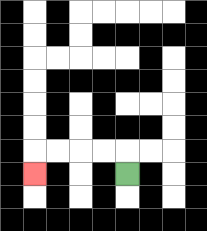{'start': '[5, 7]', 'end': '[1, 7]', 'path_directions': 'U,L,L,L,L,D', 'path_coordinates': '[[5, 7], [5, 6], [4, 6], [3, 6], [2, 6], [1, 6], [1, 7]]'}